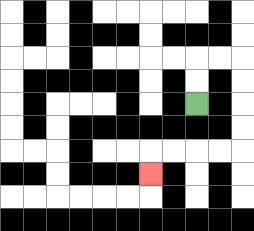{'start': '[8, 4]', 'end': '[6, 7]', 'path_directions': 'U,U,R,R,D,D,D,D,L,L,L,L,D', 'path_coordinates': '[[8, 4], [8, 3], [8, 2], [9, 2], [10, 2], [10, 3], [10, 4], [10, 5], [10, 6], [9, 6], [8, 6], [7, 6], [6, 6], [6, 7]]'}